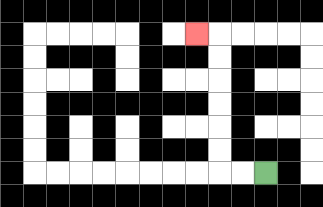{'start': '[11, 7]', 'end': '[8, 1]', 'path_directions': 'L,L,U,U,U,U,U,U,L', 'path_coordinates': '[[11, 7], [10, 7], [9, 7], [9, 6], [9, 5], [9, 4], [9, 3], [9, 2], [9, 1], [8, 1]]'}